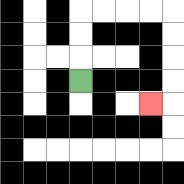{'start': '[3, 3]', 'end': '[6, 4]', 'path_directions': 'U,U,U,R,R,R,R,D,D,D,D,L', 'path_coordinates': '[[3, 3], [3, 2], [3, 1], [3, 0], [4, 0], [5, 0], [6, 0], [7, 0], [7, 1], [7, 2], [7, 3], [7, 4], [6, 4]]'}